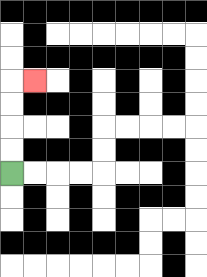{'start': '[0, 7]', 'end': '[1, 3]', 'path_directions': 'U,U,U,U,R', 'path_coordinates': '[[0, 7], [0, 6], [0, 5], [0, 4], [0, 3], [1, 3]]'}